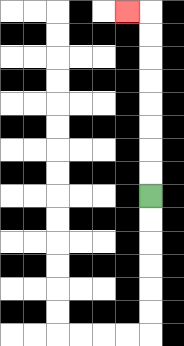{'start': '[6, 8]', 'end': '[5, 0]', 'path_directions': 'U,U,U,U,U,U,U,U,L', 'path_coordinates': '[[6, 8], [6, 7], [6, 6], [6, 5], [6, 4], [6, 3], [6, 2], [6, 1], [6, 0], [5, 0]]'}